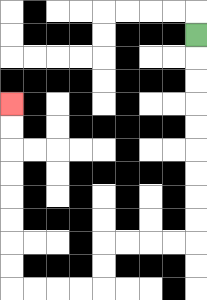{'start': '[8, 1]', 'end': '[0, 4]', 'path_directions': 'D,D,D,D,D,D,D,D,D,L,L,L,L,D,D,L,L,L,L,U,U,U,U,U,U,U,U', 'path_coordinates': '[[8, 1], [8, 2], [8, 3], [8, 4], [8, 5], [8, 6], [8, 7], [8, 8], [8, 9], [8, 10], [7, 10], [6, 10], [5, 10], [4, 10], [4, 11], [4, 12], [3, 12], [2, 12], [1, 12], [0, 12], [0, 11], [0, 10], [0, 9], [0, 8], [0, 7], [0, 6], [0, 5], [0, 4]]'}